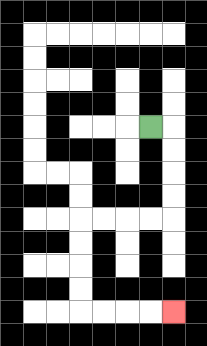{'start': '[6, 5]', 'end': '[7, 13]', 'path_directions': 'R,D,D,D,D,L,L,L,L,D,D,D,D,R,R,R,R', 'path_coordinates': '[[6, 5], [7, 5], [7, 6], [7, 7], [7, 8], [7, 9], [6, 9], [5, 9], [4, 9], [3, 9], [3, 10], [3, 11], [3, 12], [3, 13], [4, 13], [5, 13], [6, 13], [7, 13]]'}